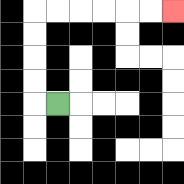{'start': '[2, 4]', 'end': '[7, 0]', 'path_directions': 'L,U,U,U,U,R,R,R,R,R,R', 'path_coordinates': '[[2, 4], [1, 4], [1, 3], [1, 2], [1, 1], [1, 0], [2, 0], [3, 0], [4, 0], [5, 0], [6, 0], [7, 0]]'}